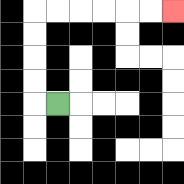{'start': '[2, 4]', 'end': '[7, 0]', 'path_directions': 'L,U,U,U,U,R,R,R,R,R,R', 'path_coordinates': '[[2, 4], [1, 4], [1, 3], [1, 2], [1, 1], [1, 0], [2, 0], [3, 0], [4, 0], [5, 0], [6, 0], [7, 0]]'}